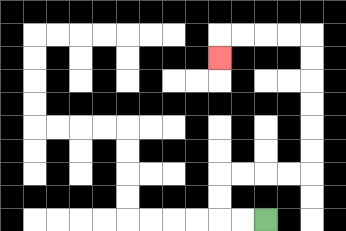{'start': '[11, 9]', 'end': '[9, 2]', 'path_directions': 'L,L,U,U,R,R,R,R,U,U,U,U,U,U,L,L,L,L,D', 'path_coordinates': '[[11, 9], [10, 9], [9, 9], [9, 8], [9, 7], [10, 7], [11, 7], [12, 7], [13, 7], [13, 6], [13, 5], [13, 4], [13, 3], [13, 2], [13, 1], [12, 1], [11, 1], [10, 1], [9, 1], [9, 2]]'}